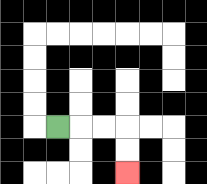{'start': '[2, 5]', 'end': '[5, 7]', 'path_directions': 'R,R,R,D,D', 'path_coordinates': '[[2, 5], [3, 5], [4, 5], [5, 5], [5, 6], [5, 7]]'}